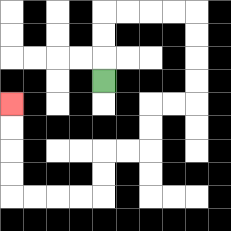{'start': '[4, 3]', 'end': '[0, 4]', 'path_directions': 'U,U,U,R,R,R,R,D,D,D,D,L,L,D,D,L,L,D,D,L,L,L,L,U,U,U,U', 'path_coordinates': '[[4, 3], [4, 2], [4, 1], [4, 0], [5, 0], [6, 0], [7, 0], [8, 0], [8, 1], [8, 2], [8, 3], [8, 4], [7, 4], [6, 4], [6, 5], [6, 6], [5, 6], [4, 6], [4, 7], [4, 8], [3, 8], [2, 8], [1, 8], [0, 8], [0, 7], [0, 6], [0, 5], [0, 4]]'}